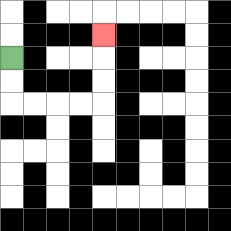{'start': '[0, 2]', 'end': '[4, 1]', 'path_directions': 'D,D,R,R,R,R,U,U,U', 'path_coordinates': '[[0, 2], [0, 3], [0, 4], [1, 4], [2, 4], [3, 4], [4, 4], [4, 3], [4, 2], [4, 1]]'}